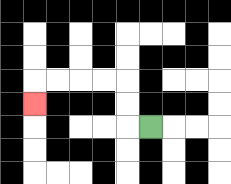{'start': '[6, 5]', 'end': '[1, 4]', 'path_directions': 'L,U,U,L,L,L,L,D', 'path_coordinates': '[[6, 5], [5, 5], [5, 4], [5, 3], [4, 3], [3, 3], [2, 3], [1, 3], [1, 4]]'}